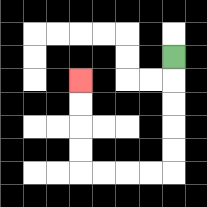{'start': '[7, 2]', 'end': '[3, 3]', 'path_directions': 'D,D,D,D,D,L,L,L,L,U,U,U,U', 'path_coordinates': '[[7, 2], [7, 3], [7, 4], [7, 5], [7, 6], [7, 7], [6, 7], [5, 7], [4, 7], [3, 7], [3, 6], [3, 5], [3, 4], [3, 3]]'}